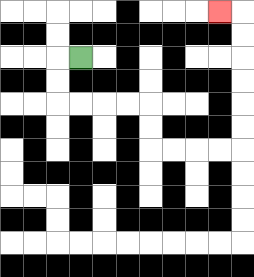{'start': '[3, 2]', 'end': '[9, 0]', 'path_directions': 'L,D,D,R,R,R,R,D,D,R,R,R,R,U,U,U,U,U,U,L', 'path_coordinates': '[[3, 2], [2, 2], [2, 3], [2, 4], [3, 4], [4, 4], [5, 4], [6, 4], [6, 5], [6, 6], [7, 6], [8, 6], [9, 6], [10, 6], [10, 5], [10, 4], [10, 3], [10, 2], [10, 1], [10, 0], [9, 0]]'}